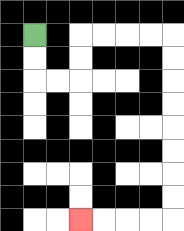{'start': '[1, 1]', 'end': '[3, 9]', 'path_directions': 'D,D,R,R,U,U,R,R,R,R,D,D,D,D,D,D,D,D,L,L,L,L', 'path_coordinates': '[[1, 1], [1, 2], [1, 3], [2, 3], [3, 3], [3, 2], [3, 1], [4, 1], [5, 1], [6, 1], [7, 1], [7, 2], [7, 3], [7, 4], [7, 5], [7, 6], [7, 7], [7, 8], [7, 9], [6, 9], [5, 9], [4, 9], [3, 9]]'}